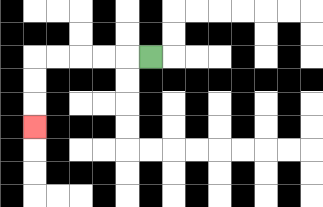{'start': '[6, 2]', 'end': '[1, 5]', 'path_directions': 'L,L,L,L,L,D,D,D', 'path_coordinates': '[[6, 2], [5, 2], [4, 2], [3, 2], [2, 2], [1, 2], [1, 3], [1, 4], [1, 5]]'}